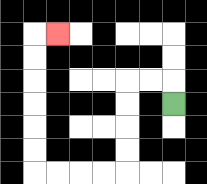{'start': '[7, 4]', 'end': '[2, 1]', 'path_directions': 'U,L,L,D,D,D,D,L,L,L,L,U,U,U,U,U,U,R', 'path_coordinates': '[[7, 4], [7, 3], [6, 3], [5, 3], [5, 4], [5, 5], [5, 6], [5, 7], [4, 7], [3, 7], [2, 7], [1, 7], [1, 6], [1, 5], [1, 4], [1, 3], [1, 2], [1, 1], [2, 1]]'}